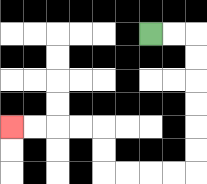{'start': '[6, 1]', 'end': '[0, 5]', 'path_directions': 'R,R,D,D,D,D,D,D,L,L,L,L,U,U,L,L,L,L', 'path_coordinates': '[[6, 1], [7, 1], [8, 1], [8, 2], [8, 3], [8, 4], [8, 5], [8, 6], [8, 7], [7, 7], [6, 7], [5, 7], [4, 7], [4, 6], [4, 5], [3, 5], [2, 5], [1, 5], [0, 5]]'}